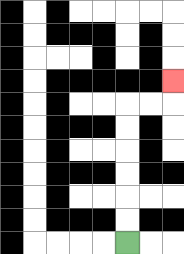{'start': '[5, 10]', 'end': '[7, 3]', 'path_directions': 'U,U,U,U,U,U,R,R,U', 'path_coordinates': '[[5, 10], [5, 9], [5, 8], [5, 7], [5, 6], [5, 5], [5, 4], [6, 4], [7, 4], [7, 3]]'}